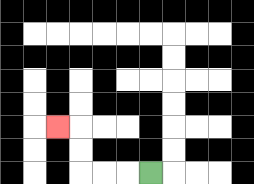{'start': '[6, 7]', 'end': '[2, 5]', 'path_directions': 'L,L,L,U,U,L', 'path_coordinates': '[[6, 7], [5, 7], [4, 7], [3, 7], [3, 6], [3, 5], [2, 5]]'}